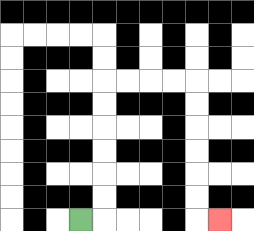{'start': '[3, 9]', 'end': '[9, 9]', 'path_directions': 'R,U,U,U,U,U,U,R,R,R,R,D,D,D,D,D,D,R', 'path_coordinates': '[[3, 9], [4, 9], [4, 8], [4, 7], [4, 6], [4, 5], [4, 4], [4, 3], [5, 3], [6, 3], [7, 3], [8, 3], [8, 4], [8, 5], [8, 6], [8, 7], [8, 8], [8, 9], [9, 9]]'}